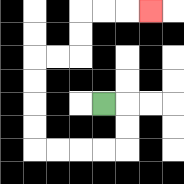{'start': '[4, 4]', 'end': '[6, 0]', 'path_directions': 'R,D,D,L,L,L,L,U,U,U,U,R,R,U,U,R,R,R', 'path_coordinates': '[[4, 4], [5, 4], [5, 5], [5, 6], [4, 6], [3, 6], [2, 6], [1, 6], [1, 5], [1, 4], [1, 3], [1, 2], [2, 2], [3, 2], [3, 1], [3, 0], [4, 0], [5, 0], [6, 0]]'}